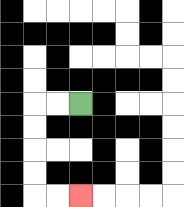{'start': '[3, 4]', 'end': '[3, 8]', 'path_directions': 'L,L,D,D,D,D,R,R', 'path_coordinates': '[[3, 4], [2, 4], [1, 4], [1, 5], [1, 6], [1, 7], [1, 8], [2, 8], [3, 8]]'}